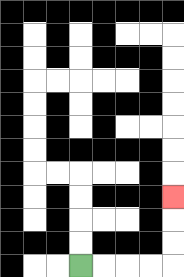{'start': '[3, 11]', 'end': '[7, 8]', 'path_directions': 'R,R,R,R,U,U,U', 'path_coordinates': '[[3, 11], [4, 11], [5, 11], [6, 11], [7, 11], [7, 10], [7, 9], [7, 8]]'}